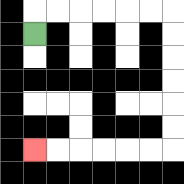{'start': '[1, 1]', 'end': '[1, 6]', 'path_directions': 'U,R,R,R,R,R,R,D,D,D,D,D,D,L,L,L,L,L,L', 'path_coordinates': '[[1, 1], [1, 0], [2, 0], [3, 0], [4, 0], [5, 0], [6, 0], [7, 0], [7, 1], [7, 2], [7, 3], [7, 4], [7, 5], [7, 6], [6, 6], [5, 6], [4, 6], [3, 6], [2, 6], [1, 6]]'}